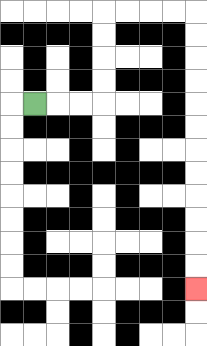{'start': '[1, 4]', 'end': '[8, 12]', 'path_directions': 'R,R,R,U,U,U,U,R,R,R,R,D,D,D,D,D,D,D,D,D,D,D,D', 'path_coordinates': '[[1, 4], [2, 4], [3, 4], [4, 4], [4, 3], [4, 2], [4, 1], [4, 0], [5, 0], [6, 0], [7, 0], [8, 0], [8, 1], [8, 2], [8, 3], [8, 4], [8, 5], [8, 6], [8, 7], [8, 8], [8, 9], [8, 10], [8, 11], [8, 12]]'}